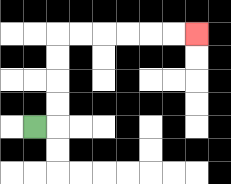{'start': '[1, 5]', 'end': '[8, 1]', 'path_directions': 'R,U,U,U,U,R,R,R,R,R,R', 'path_coordinates': '[[1, 5], [2, 5], [2, 4], [2, 3], [2, 2], [2, 1], [3, 1], [4, 1], [5, 1], [6, 1], [7, 1], [8, 1]]'}